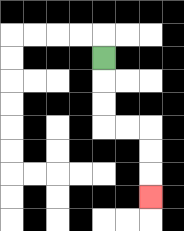{'start': '[4, 2]', 'end': '[6, 8]', 'path_directions': 'D,D,D,R,R,D,D,D', 'path_coordinates': '[[4, 2], [4, 3], [4, 4], [4, 5], [5, 5], [6, 5], [6, 6], [6, 7], [6, 8]]'}